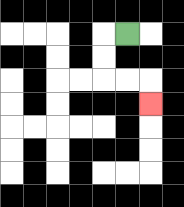{'start': '[5, 1]', 'end': '[6, 4]', 'path_directions': 'L,D,D,R,R,D', 'path_coordinates': '[[5, 1], [4, 1], [4, 2], [4, 3], [5, 3], [6, 3], [6, 4]]'}